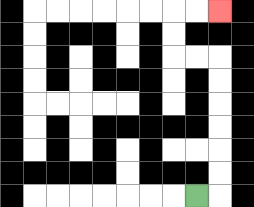{'start': '[8, 8]', 'end': '[9, 0]', 'path_directions': 'R,U,U,U,U,U,U,L,L,U,U,R,R', 'path_coordinates': '[[8, 8], [9, 8], [9, 7], [9, 6], [9, 5], [9, 4], [9, 3], [9, 2], [8, 2], [7, 2], [7, 1], [7, 0], [8, 0], [9, 0]]'}